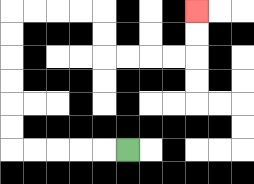{'start': '[5, 6]', 'end': '[8, 0]', 'path_directions': 'L,L,L,L,L,U,U,U,U,U,U,R,R,R,R,D,D,R,R,R,R,U,U', 'path_coordinates': '[[5, 6], [4, 6], [3, 6], [2, 6], [1, 6], [0, 6], [0, 5], [0, 4], [0, 3], [0, 2], [0, 1], [0, 0], [1, 0], [2, 0], [3, 0], [4, 0], [4, 1], [4, 2], [5, 2], [6, 2], [7, 2], [8, 2], [8, 1], [8, 0]]'}